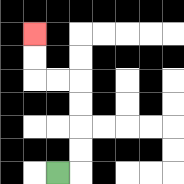{'start': '[2, 7]', 'end': '[1, 1]', 'path_directions': 'R,U,U,U,U,L,L,U,U', 'path_coordinates': '[[2, 7], [3, 7], [3, 6], [3, 5], [3, 4], [3, 3], [2, 3], [1, 3], [1, 2], [1, 1]]'}